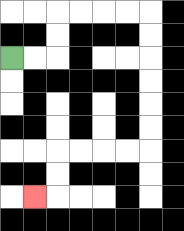{'start': '[0, 2]', 'end': '[1, 8]', 'path_directions': 'R,R,U,U,R,R,R,R,D,D,D,D,D,D,L,L,L,L,D,D,L', 'path_coordinates': '[[0, 2], [1, 2], [2, 2], [2, 1], [2, 0], [3, 0], [4, 0], [5, 0], [6, 0], [6, 1], [6, 2], [6, 3], [6, 4], [6, 5], [6, 6], [5, 6], [4, 6], [3, 6], [2, 6], [2, 7], [2, 8], [1, 8]]'}